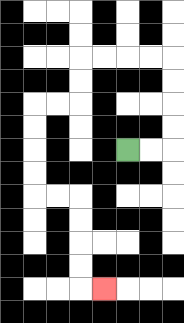{'start': '[5, 6]', 'end': '[4, 12]', 'path_directions': 'R,R,U,U,U,U,L,L,L,L,D,D,L,L,D,D,D,D,R,R,D,D,D,D,R', 'path_coordinates': '[[5, 6], [6, 6], [7, 6], [7, 5], [7, 4], [7, 3], [7, 2], [6, 2], [5, 2], [4, 2], [3, 2], [3, 3], [3, 4], [2, 4], [1, 4], [1, 5], [1, 6], [1, 7], [1, 8], [2, 8], [3, 8], [3, 9], [3, 10], [3, 11], [3, 12], [4, 12]]'}